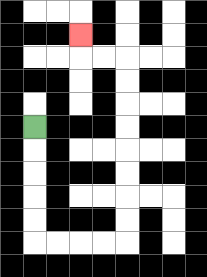{'start': '[1, 5]', 'end': '[3, 1]', 'path_directions': 'D,D,D,D,D,R,R,R,R,U,U,U,U,U,U,U,U,L,L,U', 'path_coordinates': '[[1, 5], [1, 6], [1, 7], [1, 8], [1, 9], [1, 10], [2, 10], [3, 10], [4, 10], [5, 10], [5, 9], [5, 8], [5, 7], [5, 6], [5, 5], [5, 4], [5, 3], [5, 2], [4, 2], [3, 2], [3, 1]]'}